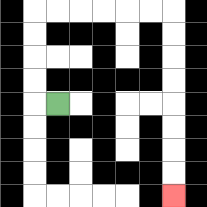{'start': '[2, 4]', 'end': '[7, 8]', 'path_directions': 'L,U,U,U,U,R,R,R,R,R,R,D,D,D,D,D,D,D,D', 'path_coordinates': '[[2, 4], [1, 4], [1, 3], [1, 2], [1, 1], [1, 0], [2, 0], [3, 0], [4, 0], [5, 0], [6, 0], [7, 0], [7, 1], [7, 2], [7, 3], [7, 4], [7, 5], [7, 6], [7, 7], [7, 8]]'}